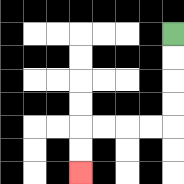{'start': '[7, 1]', 'end': '[3, 7]', 'path_directions': 'D,D,D,D,L,L,L,L,D,D', 'path_coordinates': '[[7, 1], [7, 2], [7, 3], [7, 4], [7, 5], [6, 5], [5, 5], [4, 5], [3, 5], [3, 6], [3, 7]]'}